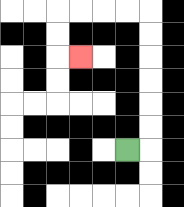{'start': '[5, 6]', 'end': '[3, 2]', 'path_directions': 'R,U,U,U,U,U,U,L,L,L,L,D,D,R', 'path_coordinates': '[[5, 6], [6, 6], [6, 5], [6, 4], [6, 3], [6, 2], [6, 1], [6, 0], [5, 0], [4, 0], [3, 0], [2, 0], [2, 1], [2, 2], [3, 2]]'}